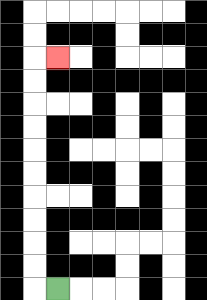{'start': '[2, 12]', 'end': '[2, 2]', 'path_directions': 'L,U,U,U,U,U,U,U,U,U,U,R', 'path_coordinates': '[[2, 12], [1, 12], [1, 11], [1, 10], [1, 9], [1, 8], [1, 7], [1, 6], [1, 5], [1, 4], [1, 3], [1, 2], [2, 2]]'}